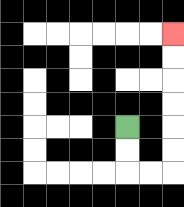{'start': '[5, 5]', 'end': '[7, 1]', 'path_directions': 'D,D,R,R,U,U,U,U,U,U', 'path_coordinates': '[[5, 5], [5, 6], [5, 7], [6, 7], [7, 7], [7, 6], [7, 5], [7, 4], [7, 3], [7, 2], [7, 1]]'}